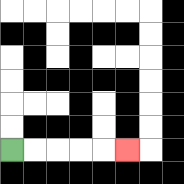{'start': '[0, 6]', 'end': '[5, 6]', 'path_directions': 'R,R,R,R,R', 'path_coordinates': '[[0, 6], [1, 6], [2, 6], [3, 6], [4, 6], [5, 6]]'}